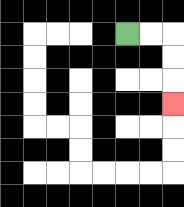{'start': '[5, 1]', 'end': '[7, 4]', 'path_directions': 'R,R,D,D,D', 'path_coordinates': '[[5, 1], [6, 1], [7, 1], [7, 2], [7, 3], [7, 4]]'}